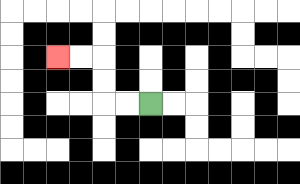{'start': '[6, 4]', 'end': '[2, 2]', 'path_directions': 'L,L,U,U,L,L', 'path_coordinates': '[[6, 4], [5, 4], [4, 4], [4, 3], [4, 2], [3, 2], [2, 2]]'}